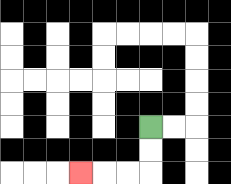{'start': '[6, 5]', 'end': '[3, 7]', 'path_directions': 'D,D,L,L,L', 'path_coordinates': '[[6, 5], [6, 6], [6, 7], [5, 7], [4, 7], [3, 7]]'}